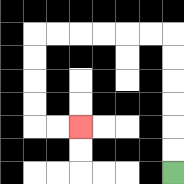{'start': '[7, 7]', 'end': '[3, 5]', 'path_directions': 'U,U,U,U,U,U,L,L,L,L,L,L,D,D,D,D,R,R', 'path_coordinates': '[[7, 7], [7, 6], [7, 5], [7, 4], [7, 3], [7, 2], [7, 1], [6, 1], [5, 1], [4, 1], [3, 1], [2, 1], [1, 1], [1, 2], [1, 3], [1, 4], [1, 5], [2, 5], [3, 5]]'}